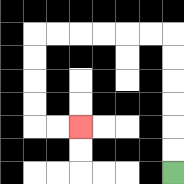{'start': '[7, 7]', 'end': '[3, 5]', 'path_directions': 'U,U,U,U,U,U,L,L,L,L,L,L,D,D,D,D,R,R', 'path_coordinates': '[[7, 7], [7, 6], [7, 5], [7, 4], [7, 3], [7, 2], [7, 1], [6, 1], [5, 1], [4, 1], [3, 1], [2, 1], [1, 1], [1, 2], [1, 3], [1, 4], [1, 5], [2, 5], [3, 5]]'}